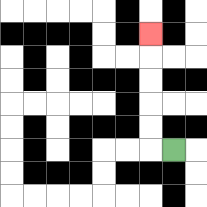{'start': '[7, 6]', 'end': '[6, 1]', 'path_directions': 'L,U,U,U,U,U', 'path_coordinates': '[[7, 6], [6, 6], [6, 5], [6, 4], [6, 3], [6, 2], [6, 1]]'}